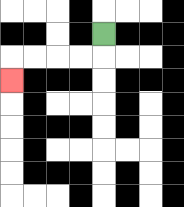{'start': '[4, 1]', 'end': '[0, 3]', 'path_directions': 'D,L,L,L,L,D', 'path_coordinates': '[[4, 1], [4, 2], [3, 2], [2, 2], [1, 2], [0, 2], [0, 3]]'}